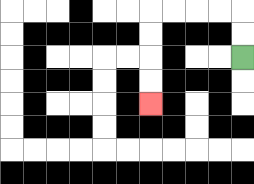{'start': '[10, 2]', 'end': '[6, 4]', 'path_directions': 'U,U,L,L,L,L,D,D,D,D', 'path_coordinates': '[[10, 2], [10, 1], [10, 0], [9, 0], [8, 0], [7, 0], [6, 0], [6, 1], [6, 2], [6, 3], [6, 4]]'}